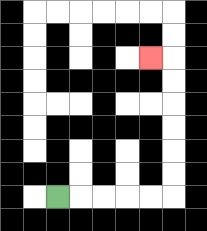{'start': '[2, 8]', 'end': '[6, 2]', 'path_directions': 'R,R,R,R,R,U,U,U,U,U,U,L', 'path_coordinates': '[[2, 8], [3, 8], [4, 8], [5, 8], [6, 8], [7, 8], [7, 7], [7, 6], [7, 5], [7, 4], [7, 3], [7, 2], [6, 2]]'}